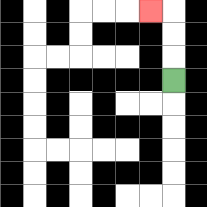{'start': '[7, 3]', 'end': '[6, 0]', 'path_directions': 'U,U,U,L', 'path_coordinates': '[[7, 3], [7, 2], [7, 1], [7, 0], [6, 0]]'}